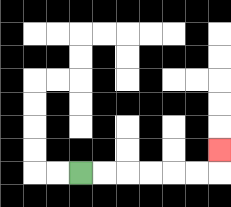{'start': '[3, 7]', 'end': '[9, 6]', 'path_directions': 'R,R,R,R,R,R,U', 'path_coordinates': '[[3, 7], [4, 7], [5, 7], [6, 7], [7, 7], [8, 7], [9, 7], [9, 6]]'}